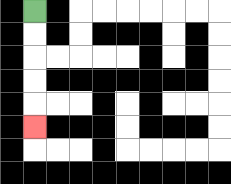{'start': '[1, 0]', 'end': '[1, 5]', 'path_directions': 'D,D,D,D,D', 'path_coordinates': '[[1, 0], [1, 1], [1, 2], [1, 3], [1, 4], [1, 5]]'}